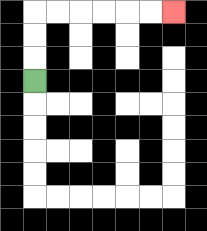{'start': '[1, 3]', 'end': '[7, 0]', 'path_directions': 'U,U,U,R,R,R,R,R,R', 'path_coordinates': '[[1, 3], [1, 2], [1, 1], [1, 0], [2, 0], [3, 0], [4, 0], [5, 0], [6, 0], [7, 0]]'}